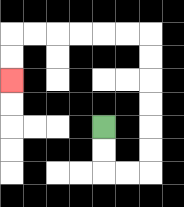{'start': '[4, 5]', 'end': '[0, 3]', 'path_directions': 'D,D,R,R,U,U,U,U,U,U,L,L,L,L,L,L,D,D', 'path_coordinates': '[[4, 5], [4, 6], [4, 7], [5, 7], [6, 7], [6, 6], [6, 5], [6, 4], [6, 3], [6, 2], [6, 1], [5, 1], [4, 1], [3, 1], [2, 1], [1, 1], [0, 1], [0, 2], [0, 3]]'}